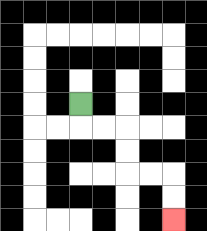{'start': '[3, 4]', 'end': '[7, 9]', 'path_directions': 'D,R,R,D,D,R,R,D,D', 'path_coordinates': '[[3, 4], [3, 5], [4, 5], [5, 5], [5, 6], [5, 7], [6, 7], [7, 7], [7, 8], [7, 9]]'}